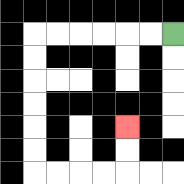{'start': '[7, 1]', 'end': '[5, 5]', 'path_directions': 'L,L,L,L,L,L,D,D,D,D,D,D,R,R,R,R,U,U', 'path_coordinates': '[[7, 1], [6, 1], [5, 1], [4, 1], [3, 1], [2, 1], [1, 1], [1, 2], [1, 3], [1, 4], [1, 5], [1, 6], [1, 7], [2, 7], [3, 7], [4, 7], [5, 7], [5, 6], [5, 5]]'}